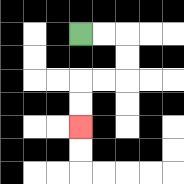{'start': '[3, 1]', 'end': '[3, 5]', 'path_directions': 'R,R,D,D,L,L,D,D', 'path_coordinates': '[[3, 1], [4, 1], [5, 1], [5, 2], [5, 3], [4, 3], [3, 3], [3, 4], [3, 5]]'}